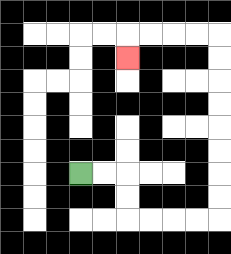{'start': '[3, 7]', 'end': '[5, 2]', 'path_directions': 'R,R,D,D,R,R,R,R,U,U,U,U,U,U,U,U,L,L,L,L,D', 'path_coordinates': '[[3, 7], [4, 7], [5, 7], [5, 8], [5, 9], [6, 9], [7, 9], [8, 9], [9, 9], [9, 8], [9, 7], [9, 6], [9, 5], [9, 4], [9, 3], [9, 2], [9, 1], [8, 1], [7, 1], [6, 1], [5, 1], [5, 2]]'}